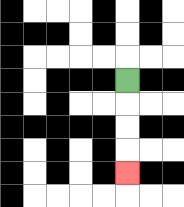{'start': '[5, 3]', 'end': '[5, 7]', 'path_directions': 'D,D,D,D', 'path_coordinates': '[[5, 3], [5, 4], [5, 5], [5, 6], [5, 7]]'}